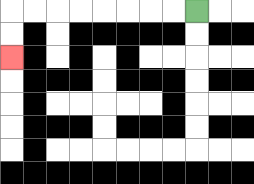{'start': '[8, 0]', 'end': '[0, 2]', 'path_directions': 'L,L,L,L,L,L,L,L,D,D', 'path_coordinates': '[[8, 0], [7, 0], [6, 0], [5, 0], [4, 0], [3, 0], [2, 0], [1, 0], [0, 0], [0, 1], [0, 2]]'}